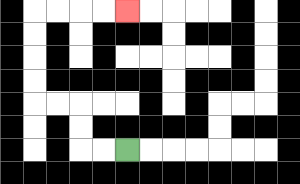{'start': '[5, 6]', 'end': '[5, 0]', 'path_directions': 'L,L,U,U,L,L,U,U,U,U,R,R,R,R', 'path_coordinates': '[[5, 6], [4, 6], [3, 6], [3, 5], [3, 4], [2, 4], [1, 4], [1, 3], [1, 2], [1, 1], [1, 0], [2, 0], [3, 0], [4, 0], [5, 0]]'}